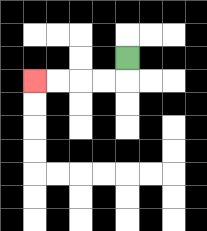{'start': '[5, 2]', 'end': '[1, 3]', 'path_directions': 'D,L,L,L,L', 'path_coordinates': '[[5, 2], [5, 3], [4, 3], [3, 3], [2, 3], [1, 3]]'}